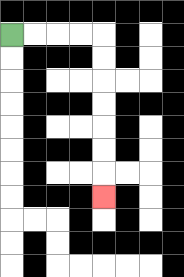{'start': '[0, 1]', 'end': '[4, 8]', 'path_directions': 'R,R,R,R,D,D,D,D,D,D,D', 'path_coordinates': '[[0, 1], [1, 1], [2, 1], [3, 1], [4, 1], [4, 2], [4, 3], [4, 4], [4, 5], [4, 6], [4, 7], [4, 8]]'}